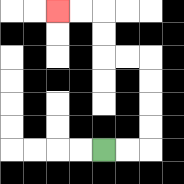{'start': '[4, 6]', 'end': '[2, 0]', 'path_directions': 'R,R,U,U,U,U,L,L,U,U,L,L', 'path_coordinates': '[[4, 6], [5, 6], [6, 6], [6, 5], [6, 4], [6, 3], [6, 2], [5, 2], [4, 2], [4, 1], [4, 0], [3, 0], [2, 0]]'}